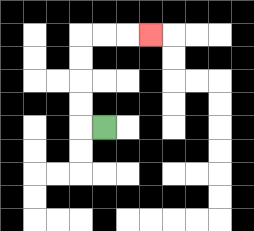{'start': '[4, 5]', 'end': '[6, 1]', 'path_directions': 'L,U,U,U,U,R,R,R', 'path_coordinates': '[[4, 5], [3, 5], [3, 4], [3, 3], [3, 2], [3, 1], [4, 1], [5, 1], [6, 1]]'}